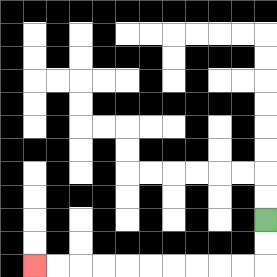{'start': '[11, 9]', 'end': '[1, 11]', 'path_directions': 'D,D,L,L,L,L,L,L,L,L,L,L', 'path_coordinates': '[[11, 9], [11, 10], [11, 11], [10, 11], [9, 11], [8, 11], [7, 11], [6, 11], [5, 11], [4, 11], [3, 11], [2, 11], [1, 11]]'}